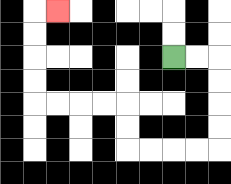{'start': '[7, 2]', 'end': '[2, 0]', 'path_directions': 'R,R,D,D,D,D,L,L,L,L,U,U,L,L,L,L,U,U,U,U,R', 'path_coordinates': '[[7, 2], [8, 2], [9, 2], [9, 3], [9, 4], [9, 5], [9, 6], [8, 6], [7, 6], [6, 6], [5, 6], [5, 5], [5, 4], [4, 4], [3, 4], [2, 4], [1, 4], [1, 3], [1, 2], [1, 1], [1, 0], [2, 0]]'}